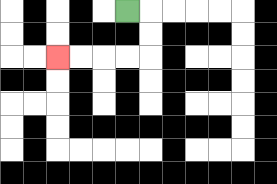{'start': '[5, 0]', 'end': '[2, 2]', 'path_directions': 'R,D,D,L,L,L,L', 'path_coordinates': '[[5, 0], [6, 0], [6, 1], [6, 2], [5, 2], [4, 2], [3, 2], [2, 2]]'}